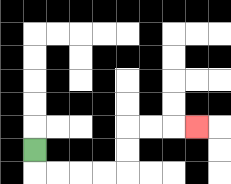{'start': '[1, 6]', 'end': '[8, 5]', 'path_directions': 'D,R,R,R,R,U,U,R,R,R', 'path_coordinates': '[[1, 6], [1, 7], [2, 7], [3, 7], [4, 7], [5, 7], [5, 6], [5, 5], [6, 5], [7, 5], [8, 5]]'}